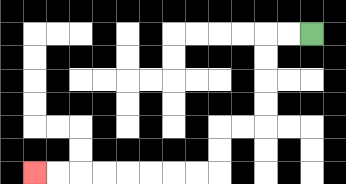{'start': '[13, 1]', 'end': '[1, 7]', 'path_directions': 'L,L,D,D,D,D,L,L,D,D,L,L,L,L,L,L,L,L', 'path_coordinates': '[[13, 1], [12, 1], [11, 1], [11, 2], [11, 3], [11, 4], [11, 5], [10, 5], [9, 5], [9, 6], [9, 7], [8, 7], [7, 7], [6, 7], [5, 7], [4, 7], [3, 7], [2, 7], [1, 7]]'}